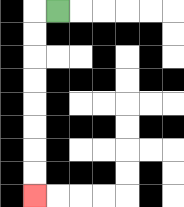{'start': '[2, 0]', 'end': '[1, 8]', 'path_directions': 'L,D,D,D,D,D,D,D,D', 'path_coordinates': '[[2, 0], [1, 0], [1, 1], [1, 2], [1, 3], [1, 4], [1, 5], [1, 6], [1, 7], [1, 8]]'}